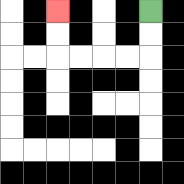{'start': '[6, 0]', 'end': '[2, 0]', 'path_directions': 'D,D,L,L,L,L,U,U', 'path_coordinates': '[[6, 0], [6, 1], [6, 2], [5, 2], [4, 2], [3, 2], [2, 2], [2, 1], [2, 0]]'}